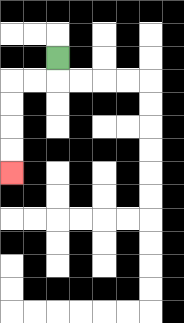{'start': '[2, 2]', 'end': '[0, 7]', 'path_directions': 'D,L,L,D,D,D,D', 'path_coordinates': '[[2, 2], [2, 3], [1, 3], [0, 3], [0, 4], [0, 5], [0, 6], [0, 7]]'}